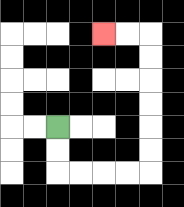{'start': '[2, 5]', 'end': '[4, 1]', 'path_directions': 'D,D,R,R,R,R,U,U,U,U,U,U,L,L', 'path_coordinates': '[[2, 5], [2, 6], [2, 7], [3, 7], [4, 7], [5, 7], [6, 7], [6, 6], [6, 5], [6, 4], [6, 3], [6, 2], [6, 1], [5, 1], [4, 1]]'}